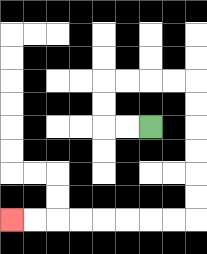{'start': '[6, 5]', 'end': '[0, 9]', 'path_directions': 'L,L,U,U,R,R,R,R,D,D,D,D,D,D,L,L,L,L,L,L,L,L', 'path_coordinates': '[[6, 5], [5, 5], [4, 5], [4, 4], [4, 3], [5, 3], [6, 3], [7, 3], [8, 3], [8, 4], [8, 5], [8, 6], [8, 7], [8, 8], [8, 9], [7, 9], [6, 9], [5, 9], [4, 9], [3, 9], [2, 9], [1, 9], [0, 9]]'}